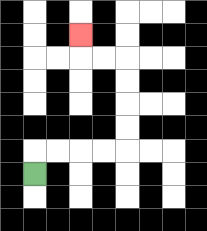{'start': '[1, 7]', 'end': '[3, 1]', 'path_directions': 'U,R,R,R,R,U,U,U,U,L,L,U', 'path_coordinates': '[[1, 7], [1, 6], [2, 6], [3, 6], [4, 6], [5, 6], [5, 5], [5, 4], [5, 3], [5, 2], [4, 2], [3, 2], [3, 1]]'}